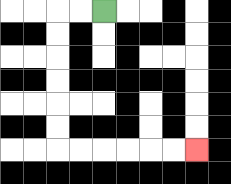{'start': '[4, 0]', 'end': '[8, 6]', 'path_directions': 'L,L,D,D,D,D,D,D,R,R,R,R,R,R', 'path_coordinates': '[[4, 0], [3, 0], [2, 0], [2, 1], [2, 2], [2, 3], [2, 4], [2, 5], [2, 6], [3, 6], [4, 6], [5, 6], [6, 6], [7, 6], [8, 6]]'}